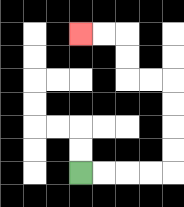{'start': '[3, 7]', 'end': '[3, 1]', 'path_directions': 'R,R,R,R,U,U,U,U,L,L,U,U,L,L', 'path_coordinates': '[[3, 7], [4, 7], [5, 7], [6, 7], [7, 7], [7, 6], [7, 5], [7, 4], [7, 3], [6, 3], [5, 3], [5, 2], [5, 1], [4, 1], [3, 1]]'}